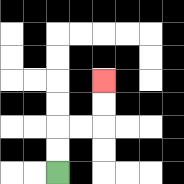{'start': '[2, 7]', 'end': '[4, 3]', 'path_directions': 'U,U,R,R,U,U', 'path_coordinates': '[[2, 7], [2, 6], [2, 5], [3, 5], [4, 5], [4, 4], [4, 3]]'}